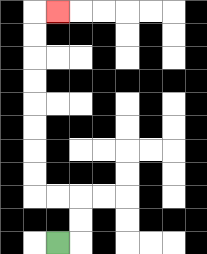{'start': '[2, 10]', 'end': '[2, 0]', 'path_directions': 'R,U,U,L,L,U,U,U,U,U,U,U,U,R', 'path_coordinates': '[[2, 10], [3, 10], [3, 9], [3, 8], [2, 8], [1, 8], [1, 7], [1, 6], [1, 5], [1, 4], [1, 3], [1, 2], [1, 1], [1, 0], [2, 0]]'}